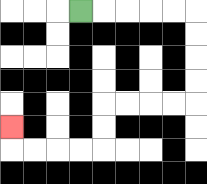{'start': '[3, 0]', 'end': '[0, 5]', 'path_directions': 'R,R,R,R,R,D,D,D,D,L,L,L,L,D,D,L,L,L,L,U', 'path_coordinates': '[[3, 0], [4, 0], [5, 0], [6, 0], [7, 0], [8, 0], [8, 1], [8, 2], [8, 3], [8, 4], [7, 4], [6, 4], [5, 4], [4, 4], [4, 5], [4, 6], [3, 6], [2, 6], [1, 6], [0, 6], [0, 5]]'}